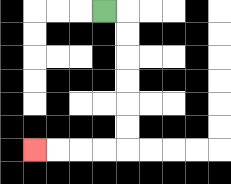{'start': '[4, 0]', 'end': '[1, 6]', 'path_directions': 'R,D,D,D,D,D,D,L,L,L,L', 'path_coordinates': '[[4, 0], [5, 0], [5, 1], [5, 2], [5, 3], [5, 4], [5, 5], [5, 6], [4, 6], [3, 6], [2, 6], [1, 6]]'}